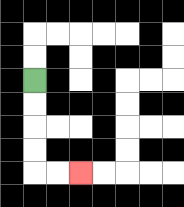{'start': '[1, 3]', 'end': '[3, 7]', 'path_directions': 'D,D,D,D,R,R', 'path_coordinates': '[[1, 3], [1, 4], [1, 5], [1, 6], [1, 7], [2, 7], [3, 7]]'}